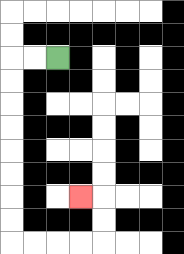{'start': '[2, 2]', 'end': '[3, 8]', 'path_directions': 'L,L,D,D,D,D,D,D,D,D,R,R,R,R,U,U,L', 'path_coordinates': '[[2, 2], [1, 2], [0, 2], [0, 3], [0, 4], [0, 5], [0, 6], [0, 7], [0, 8], [0, 9], [0, 10], [1, 10], [2, 10], [3, 10], [4, 10], [4, 9], [4, 8], [3, 8]]'}